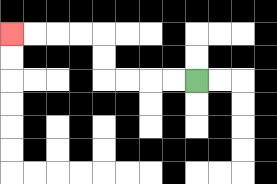{'start': '[8, 3]', 'end': '[0, 1]', 'path_directions': 'L,L,L,L,U,U,L,L,L,L', 'path_coordinates': '[[8, 3], [7, 3], [6, 3], [5, 3], [4, 3], [4, 2], [4, 1], [3, 1], [2, 1], [1, 1], [0, 1]]'}